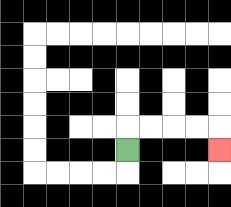{'start': '[5, 6]', 'end': '[9, 6]', 'path_directions': 'U,R,R,R,R,D', 'path_coordinates': '[[5, 6], [5, 5], [6, 5], [7, 5], [8, 5], [9, 5], [9, 6]]'}